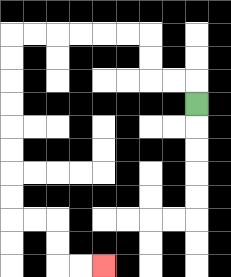{'start': '[8, 4]', 'end': '[4, 11]', 'path_directions': 'U,L,L,U,U,L,L,L,L,L,L,D,D,D,D,D,D,D,D,R,R,D,D,R,R', 'path_coordinates': '[[8, 4], [8, 3], [7, 3], [6, 3], [6, 2], [6, 1], [5, 1], [4, 1], [3, 1], [2, 1], [1, 1], [0, 1], [0, 2], [0, 3], [0, 4], [0, 5], [0, 6], [0, 7], [0, 8], [0, 9], [1, 9], [2, 9], [2, 10], [2, 11], [3, 11], [4, 11]]'}